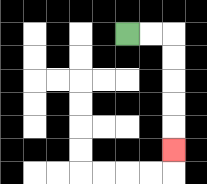{'start': '[5, 1]', 'end': '[7, 6]', 'path_directions': 'R,R,D,D,D,D,D', 'path_coordinates': '[[5, 1], [6, 1], [7, 1], [7, 2], [7, 3], [7, 4], [7, 5], [7, 6]]'}